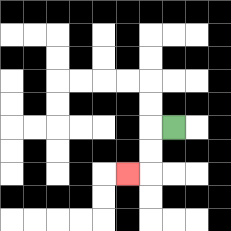{'start': '[7, 5]', 'end': '[5, 7]', 'path_directions': 'L,D,D,L', 'path_coordinates': '[[7, 5], [6, 5], [6, 6], [6, 7], [5, 7]]'}